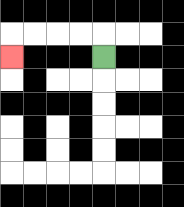{'start': '[4, 2]', 'end': '[0, 2]', 'path_directions': 'U,L,L,L,L,D', 'path_coordinates': '[[4, 2], [4, 1], [3, 1], [2, 1], [1, 1], [0, 1], [0, 2]]'}